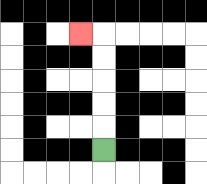{'start': '[4, 6]', 'end': '[3, 1]', 'path_directions': 'U,U,U,U,U,L', 'path_coordinates': '[[4, 6], [4, 5], [4, 4], [4, 3], [4, 2], [4, 1], [3, 1]]'}